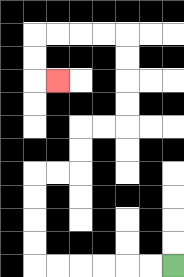{'start': '[7, 11]', 'end': '[2, 3]', 'path_directions': 'L,L,L,L,L,L,U,U,U,U,R,R,U,U,R,R,U,U,U,U,L,L,L,L,D,D,R', 'path_coordinates': '[[7, 11], [6, 11], [5, 11], [4, 11], [3, 11], [2, 11], [1, 11], [1, 10], [1, 9], [1, 8], [1, 7], [2, 7], [3, 7], [3, 6], [3, 5], [4, 5], [5, 5], [5, 4], [5, 3], [5, 2], [5, 1], [4, 1], [3, 1], [2, 1], [1, 1], [1, 2], [1, 3], [2, 3]]'}